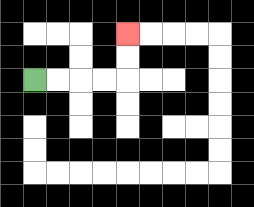{'start': '[1, 3]', 'end': '[5, 1]', 'path_directions': 'R,R,R,R,U,U', 'path_coordinates': '[[1, 3], [2, 3], [3, 3], [4, 3], [5, 3], [5, 2], [5, 1]]'}